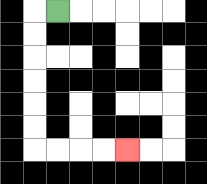{'start': '[2, 0]', 'end': '[5, 6]', 'path_directions': 'L,D,D,D,D,D,D,R,R,R,R', 'path_coordinates': '[[2, 0], [1, 0], [1, 1], [1, 2], [1, 3], [1, 4], [1, 5], [1, 6], [2, 6], [3, 6], [4, 6], [5, 6]]'}